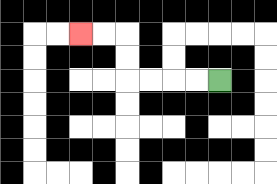{'start': '[9, 3]', 'end': '[3, 1]', 'path_directions': 'L,L,L,L,U,U,L,L', 'path_coordinates': '[[9, 3], [8, 3], [7, 3], [6, 3], [5, 3], [5, 2], [5, 1], [4, 1], [3, 1]]'}